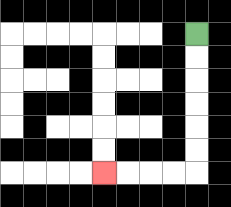{'start': '[8, 1]', 'end': '[4, 7]', 'path_directions': 'D,D,D,D,D,D,L,L,L,L', 'path_coordinates': '[[8, 1], [8, 2], [8, 3], [8, 4], [8, 5], [8, 6], [8, 7], [7, 7], [6, 7], [5, 7], [4, 7]]'}